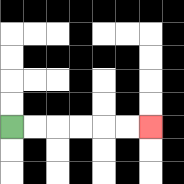{'start': '[0, 5]', 'end': '[6, 5]', 'path_directions': 'R,R,R,R,R,R', 'path_coordinates': '[[0, 5], [1, 5], [2, 5], [3, 5], [4, 5], [5, 5], [6, 5]]'}